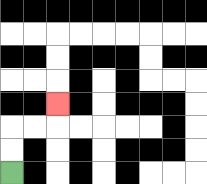{'start': '[0, 7]', 'end': '[2, 4]', 'path_directions': 'U,U,R,R,U', 'path_coordinates': '[[0, 7], [0, 6], [0, 5], [1, 5], [2, 5], [2, 4]]'}